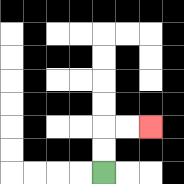{'start': '[4, 7]', 'end': '[6, 5]', 'path_directions': 'U,U,R,R', 'path_coordinates': '[[4, 7], [4, 6], [4, 5], [5, 5], [6, 5]]'}